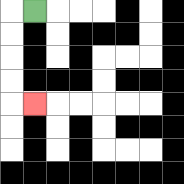{'start': '[1, 0]', 'end': '[1, 4]', 'path_directions': 'L,D,D,D,D,R', 'path_coordinates': '[[1, 0], [0, 0], [0, 1], [0, 2], [0, 3], [0, 4], [1, 4]]'}